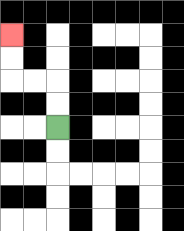{'start': '[2, 5]', 'end': '[0, 1]', 'path_directions': 'U,U,L,L,U,U', 'path_coordinates': '[[2, 5], [2, 4], [2, 3], [1, 3], [0, 3], [0, 2], [0, 1]]'}